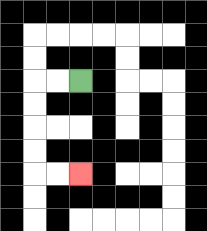{'start': '[3, 3]', 'end': '[3, 7]', 'path_directions': 'L,L,D,D,D,D,R,R', 'path_coordinates': '[[3, 3], [2, 3], [1, 3], [1, 4], [1, 5], [1, 6], [1, 7], [2, 7], [3, 7]]'}